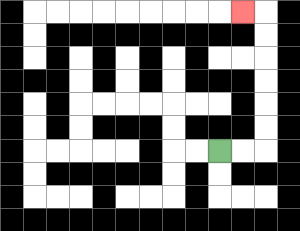{'start': '[9, 6]', 'end': '[10, 0]', 'path_directions': 'R,R,U,U,U,U,U,U,L', 'path_coordinates': '[[9, 6], [10, 6], [11, 6], [11, 5], [11, 4], [11, 3], [11, 2], [11, 1], [11, 0], [10, 0]]'}